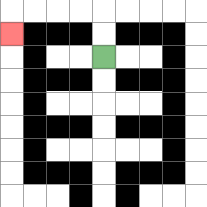{'start': '[4, 2]', 'end': '[0, 1]', 'path_directions': 'U,U,L,L,L,L,D', 'path_coordinates': '[[4, 2], [4, 1], [4, 0], [3, 0], [2, 0], [1, 0], [0, 0], [0, 1]]'}